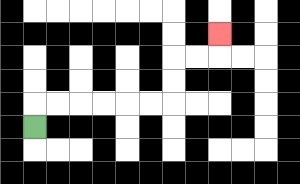{'start': '[1, 5]', 'end': '[9, 1]', 'path_directions': 'U,R,R,R,R,R,R,U,U,R,R,U', 'path_coordinates': '[[1, 5], [1, 4], [2, 4], [3, 4], [4, 4], [5, 4], [6, 4], [7, 4], [7, 3], [7, 2], [8, 2], [9, 2], [9, 1]]'}